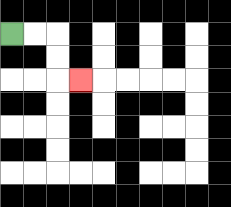{'start': '[0, 1]', 'end': '[3, 3]', 'path_directions': 'R,R,D,D,R', 'path_coordinates': '[[0, 1], [1, 1], [2, 1], [2, 2], [2, 3], [3, 3]]'}